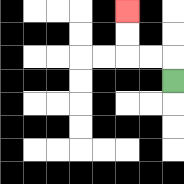{'start': '[7, 3]', 'end': '[5, 0]', 'path_directions': 'U,L,L,U,U', 'path_coordinates': '[[7, 3], [7, 2], [6, 2], [5, 2], [5, 1], [5, 0]]'}